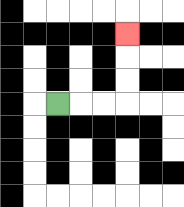{'start': '[2, 4]', 'end': '[5, 1]', 'path_directions': 'R,R,R,U,U,U', 'path_coordinates': '[[2, 4], [3, 4], [4, 4], [5, 4], [5, 3], [5, 2], [5, 1]]'}